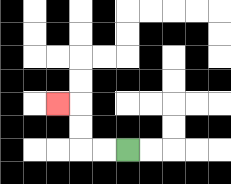{'start': '[5, 6]', 'end': '[2, 4]', 'path_directions': 'L,L,U,U,L', 'path_coordinates': '[[5, 6], [4, 6], [3, 6], [3, 5], [3, 4], [2, 4]]'}